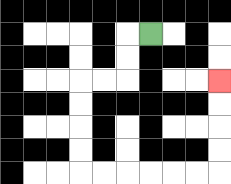{'start': '[6, 1]', 'end': '[9, 3]', 'path_directions': 'L,D,D,L,L,D,D,D,D,R,R,R,R,R,R,U,U,U,U', 'path_coordinates': '[[6, 1], [5, 1], [5, 2], [5, 3], [4, 3], [3, 3], [3, 4], [3, 5], [3, 6], [3, 7], [4, 7], [5, 7], [6, 7], [7, 7], [8, 7], [9, 7], [9, 6], [9, 5], [9, 4], [9, 3]]'}